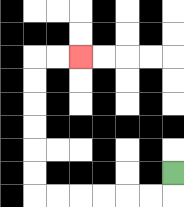{'start': '[7, 7]', 'end': '[3, 2]', 'path_directions': 'D,L,L,L,L,L,L,U,U,U,U,U,U,R,R', 'path_coordinates': '[[7, 7], [7, 8], [6, 8], [5, 8], [4, 8], [3, 8], [2, 8], [1, 8], [1, 7], [1, 6], [1, 5], [1, 4], [1, 3], [1, 2], [2, 2], [3, 2]]'}